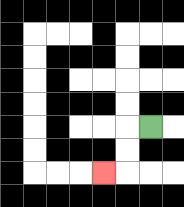{'start': '[6, 5]', 'end': '[4, 7]', 'path_directions': 'L,D,D,L', 'path_coordinates': '[[6, 5], [5, 5], [5, 6], [5, 7], [4, 7]]'}